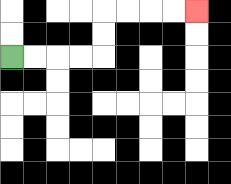{'start': '[0, 2]', 'end': '[8, 0]', 'path_directions': 'R,R,R,R,U,U,R,R,R,R', 'path_coordinates': '[[0, 2], [1, 2], [2, 2], [3, 2], [4, 2], [4, 1], [4, 0], [5, 0], [6, 0], [7, 0], [8, 0]]'}